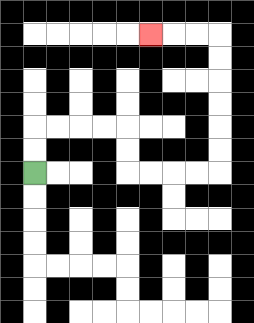{'start': '[1, 7]', 'end': '[6, 1]', 'path_directions': 'U,U,R,R,R,R,D,D,R,R,R,R,U,U,U,U,U,U,L,L,L', 'path_coordinates': '[[1, 7], [1, 6], [1, 5], [2, 5], [3, 5], [4, 5], [5, 5], [5, 6], [5, 7], [6, 7], [7, 7], [8, 7], [9, 7], [9, 6], [9, 5], [9, 4], [9, 3], [9, 2], [9, 1], [8, 1], [7, 1], [6, 1]]'}